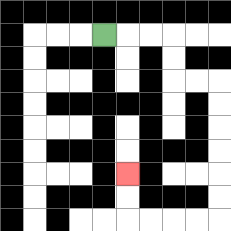{'start': '[4, 1]', 'end': '[5, 7]', 'path_directions': 'R,R,R,D,D,R,R,D,D,D,D,D,D,L,L,L,L,U,U', 'path_coordinates': '[[4, 1], [5, 1], [6, 1], [7, 1], [7, 2], [7, 3], [8, 3], [9, 3], [9, 4], [9, 5], [9, 6], [9, 7], [9, 8], [9, 9], [8, 9], [7, 9], [6, 9], [5, 9], [5, 8], [5, 7]]'}